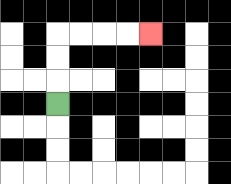{'start': '[2, 4]', 'end': '[6, 1]', 'path_directions': 'U,U,U,R,R,R,R', 'path_coordinates': '[[2, 4], [2, 3], [2, 2], [2, 1], [3, 1], [4, 1], [5, 1], [6, 1]]'}